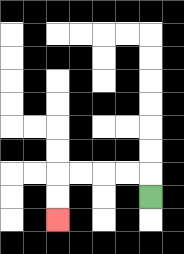{'start': '[6, 8]', 'end': '[2, 9]', 'path_directions': 'U,L,L,L,L,D,D', 'path_coordinates': '[[6, 8], [6, 7], [5, 7], [4, 7], [3, 7], [2, 7], [2, 8], [2, 9]]'}